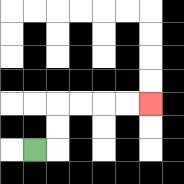{'start': '[1, 6]', 'end': '[6, 4]', 'path_directions': 'R,U,U,R,R,R,R', 'path_coordinates': '[[1, 6], [2, 6], [2, 5], [2, 4], [3, 4], [4, 4], [5, 4], [6, 4]]'}